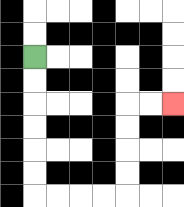{'start': '[1, 2]', 'end': '[7, 4]', 'path_directions': 'D,D,D,D,D,D,R,R,R,R,U,U,U,U,R,R', 'path_coordinates': '[[1, 2], [1, 3], [1, 4], [1, 5], [1, 6], [1, 7], [1, 8], [2, 8], [3, 8], [4, 8], [5, 8], [5, 7], [5, 6], [5, 5], [5, 4], [6, 4], [7, 4]]'}